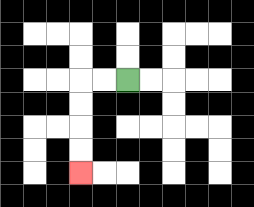{'start': '[5, 3]', 'end': '[3, 7]', 'path_directions': 'L,L,D,D,D,D', 'path_coordinates': '[[5, 3], [4, 3], [3, 3], [3, 4], [3, 5], [3, 6], [3, 7]]'}